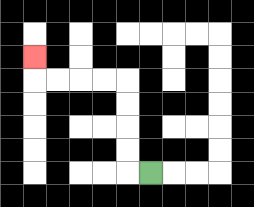{'start': '[6, 7]', 'end': '[1, 2]', 'path_directions': 'L,U,U,U,U,L,L,L,L,U', 'path_coordinates': '[[6, 7], [5, 7], [5, 6], [5, 5], [5, 4], [5, 3], [4, 3], [3, 3], [2, 3], [1, 3], [1, 2]]'}